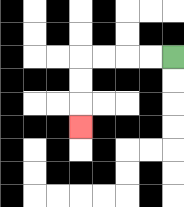{'start': '[7, 2]', 'end': '[3, 5]', 'path_directions': 'L,L,L,L,D,D,D', 'path_coordinates': '[[7, 2], [6, 2], [5, 2], [4, 2], [3, 2], [3, 3], [3, 4], [3, 5]]'}